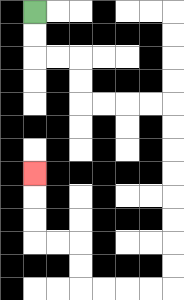{'start': '[1, 0]', 'end': '[1, 7]', 'path_directions': 'D,D,R,R,D,D,R,R,R,R,D,D,D,D,D,D,D,D,L,L,L,L,U,U,L,L,U,U,U', 'path_coordinates': '[[1, 0], [1, 1], [1, 2], [2, 2], [3, 2], [3, 3], [3, 4], [4, 4], [5, 4], [6, 4], [7, 4], [7, 5], [7, 6], [7, 7], [7, 8], [7, 9], [7, 10], [7, 11], [7, 12], [6, 12], [5, 12], [4, 12], [3, 12], [3, 11], [3, 10], [2, 10], [1, 10], [1, 9], [1, 8], [1, 7]]'}